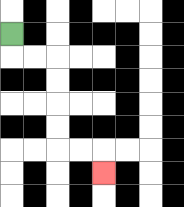{'start': '[0, 1]', 'end': '[4, 7]', 'path_directions': 'D,R,R,D,D,D,D,R,R,D', 'path_coordinates': '[[0, 1], [0, 2], [1, 2], [2, 2], [2, 3], [2, 4], [2, 5], [2, 6], [3, 6], [4, 6], [4, 7]]'}